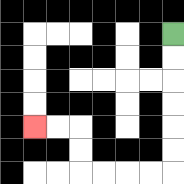{'start': '[7, 1]', 'end': '[1, 5]', 'path_directions': 'D,D,D,D,D,D,L,L,L,L,U,U,L,L', 'path_coordinates': '[[7, 1], [7, 2], [7, 3], [7, 4], [7, 5], [7, 6], [7, 7], [6, 7], [5, 7], [4, 7], [3, 7], [3, 6], [3, 5], [2, 5], [1, 5]]'}